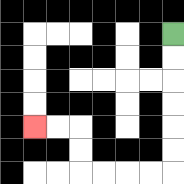{'start': '[7, 1]', 'end': '[1, 5]', 'path_directions': 'D,D,D,D,D,D,L,L,L,L,U,U,L,L', 'path_coordinates': '[[7, 1], [7, 2], [7, 3], [7, 4], [7, 5], [7, 6], [7, 7], [6, 7], [5, 7], [4, 7], [3, 7], [3, 6], [3, 5], [2, 5], [1, 5]]'}